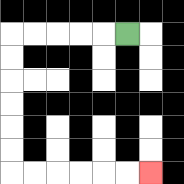{'start': '[5, 1]', 'end': '[6, 7]', 'path_directions': 'L,L,L,L,L,D,D,D,D,D,D,R,R,R,R,R,R', 'path_coordinates': '[[5, 1], [4, 1], [3, 1], [2, 1], [1, 1], [0, 1], [0, 2], [0, 3], [0, 4], [0, 5], [0, 6], [0, 7], [1, 7], [2, 7], [3, 7], [4, 7], [5, 7], [6, 7]]'}